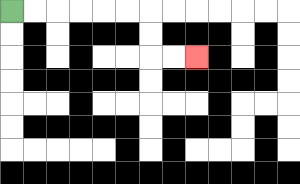{'start': '[0, 0]', 'end': '[8, 2]', 'path_directions': 'R,R,R,R,R,R,D,D,R,R', 'path_coordinates': '[[0, 0], [1, 0], [2, 0], [3, 0], [4, 0], [5, 0], [6, 0], [6, 1], [6, 2], [7, 2], [8, 2]]'}